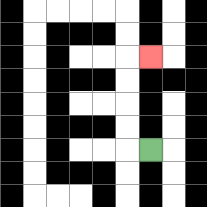{'start': '[6, 6]', 'end': '[6, 2]', 'path_directions': 'L,U,U,U,U,R', 'path_coordinates': '[[6, 6], [5, 6], [5, 5], [5, 4], [5, 3], [5, 2], [6, 2]]'}